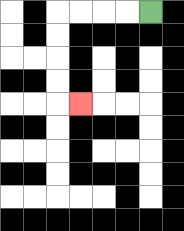{'start': '[6, 0]', 'end': '[3, 4]', 'path_directions': 'L,L,L,L,D,D,D,D,R', 'path_coordinates': '[[6, 0], [5, 0], [4, 0], [3, 0], [2, 0], [2, 1], [2, 2], [2, 3], [2, 4], [3, 4]]'}